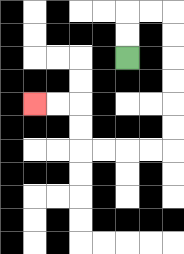{'start': '[5, 2]', 'end': '[1, 4]', 'path_directions': 'U,U,R,R,D,D,D,D,D,D,L,L,L,L,U,U,L,L', 'path_coordinates': '[[5, 2], [5, 1], [5, 0], [6, 0], [7, 0], [7, 1], [7, 2], [7, 3], [7, 4], [7, 5], [7, 6], [6, 6], [5, 6], [4, 6], [3, 6], [3, 5], [3, 4], [2, 4], [1, 4]]'}